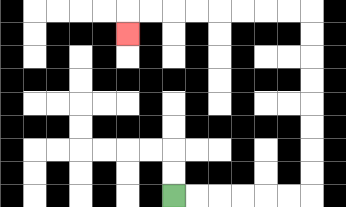{'start': '[7, 8]', 'end': '[5, 1]', 'path_directions': 'R,R,R,R,R,R,U,U,U,U,U,U,U,U,L,L,L,L,L,L,L,L,D', 'path_coordinates': '[[7, 8], [8, 8], [9, 8], [10, 8], [11, 8], [12, 8], [13, 8], [13, 7], [13, 6], [13, 5], [13, 4], [13, 3], [13, 2], [13, 1], [13, 0], [12, 0], [11, 0], [10, 0], [9, 0], [8, 0], [7, 0], [6, 0], [5, 0], [5, 1]]'}